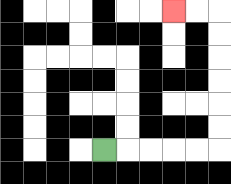{'start': '[4, 6]', 'end': '[7, 0]', 'path_directions': 'R,R,R,R,R,U,U,U,U,U,U,L,L', 'path_coordinates': '[[4, 6], [5, 6], [6, 6], [7, 6], [8, 6], [9, 6], [9, 5], [9, 4], [9, 3], [9, 2], [9, 1], [9, 0], [8, 0], [7, 0]]'}